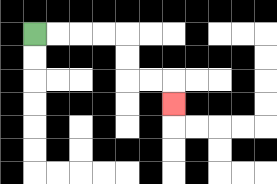{'start': '[1, 1]', 'end': '[7, 4]', 'path_directions': 'R,R,R,R,D,D,R,R,D', 'path_coordinates': '[[1, 1], [2, 1], [3, 1], [4, 1], [5, 1], [5, 2], [5, 3], [6, 3], [7, 3], [7, 4]]'}